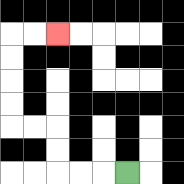{'start': '[5, 7]', 'end': '[2, 1]', 'path_directions': 'L,L,L,U,U,L,L,U,U,U,U,R,R', 'path_coordinates': '[[5, 7], [4, 7], [3, 7], [2, 7], [2, 6], [2, 5], [1, 5], [0, 5], [0, 4], [0, 3], [0, 2], [0, 1], [1, 1], [2, 1]]'}